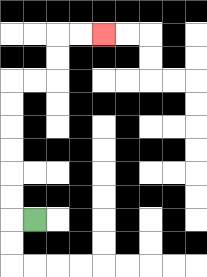{'start': '[1, 9]', 'end': '[4, 1]', 'path_directions': 'L,U,U,U,U,U,U,R,R,U,U,R,R', 'path_coordinates': '[[1, 9], [0, 9], [0, 8], [0, 7], [0, 6], [0, 5], [0, 4], [0, 3], [1, 3], [2, 3], [2, 2], [2, 1], [3, 1], [4, 1]]'}